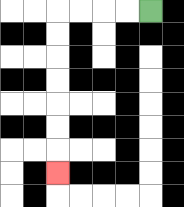{'start': '[6, 0]', 'end': '[2, 7]', 'path_directions': 'L,L,L,L,D,D,D,D,D,D,D', 'path_coordinates': '[[6, 0], [5, 0], [4, 0], [3, 0], [2, 0], [2, 1], [2, 2], [2, 3], [2, 4], [2, 5], [2, 6], [2, 7]]'}